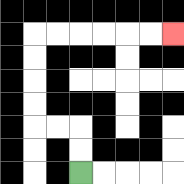{'start': '[3, 7]', 'end': '[7, 1]', 'path_directions': 'U,U,L,L,U,U,U,U,R,R,R,R,R,R', 'path_coordinates': '[[3, 7], [3, 6], [3, 5], [2, 5], [1, 5], [1, 4], [1, 3], [1, 2], [1, 1], [2, 1], [3, 1], [4, 1], [5, 1], [6, 1], [7, 1]]'}